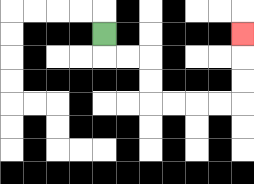{'start': '[4, 1]', 'end': '[10, 1]', 'path_directions': 'D,R,R,D,D,R,R,R,R,U,U,U', 'path_coordinates': '[[4, 1], [4, 2], [5, 2], [6, 2], [6, 3], [6, 4], [7, 4], [8, 4], [9, 4], [10, 4], [10, 3], [10, 2], [10, 1]]'}